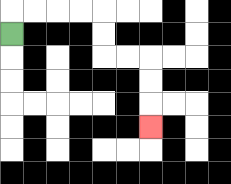{'start': '[0, 1]', 'end': '[6, 5]', 'path_directions': 'U,R,R,R,R,D,D,R,R,D,D,D', 'path_coordinates': '[[0, 1], [0, 0], [1, 0], [2, 0], [3, 0], [4, 0], [4, 1], [4, 2], [5, 2], [6, 2], [6, 3], [6, 4], [6, 5]]'}